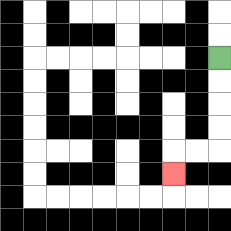{'start': '[9, 2]', 'end': '[7, 7]', 'path_directions': 'D,D,D,D,L,L,D', 'path_coordinates': '[[9, 2], [9, 3], [9, 4], [9, 5], [9, 6], [8, 6], [7, 6], [7, 7]]'}